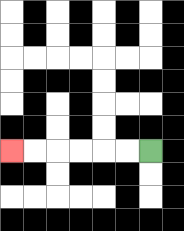{'start': '[6, 6]', 'end': '[0, 6]', 'path_directions': 'L,L,L,L,L,L', 'path_coordinates': '[[6, 6], [5, 6], [4, 6], [3, 6], [2, 6], [1, 6], [0, 6]]'}